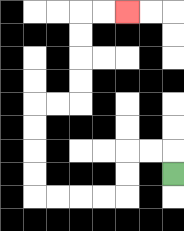{'start': '[7, 7]', 'end': '[5, 0]', 'path_directions': 'U,L,L,D,D,L,L,L,L,U,U,U,U,R,R,U,U,U,U,R,R', 'path_coordinates': '[[7, 7], [7, 6], [6, 6], [5, 6], [5, 7], [5, 8], [4, 8], [3, 8], [2, 8], [1, 8], [1, 7], [1, 6], [1, 5], [1, 4], [2, 4], [3, 4], [3, 3], [3, 2], [3, 1], [3, 0], [4, 0], [5, 0]]'}